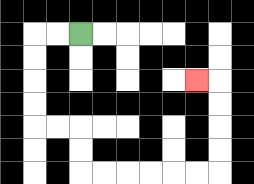{'start': '[3, 1]', 'end': '[8, 3]', 'path_directions': 'L,L,D,D,D,D,R,R,D,D,R,R,R,R,R,R,U,U,U,U,L', 'path_coordinates': '[[3, 1], [2, 1], [1, 1], [1, 2], [1, 3], [1, 4], [1, 5], [2, 5], [3, 5], [3, 6], [3, 7], [4, 7], [5, 7], [6, 7], [7, 7], [8, 7], [9, 7], [9, 6], [9, 5], [9, 4], [9, 3], [8, 3]]'}